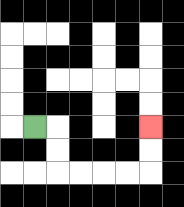{'start': '[1, 5]', 'end': '[6, 5]', 'path_directions': 'R,D,D,R,R,R,R,U,U', 'path_coordinates': '[[1, 5], [2, 5], [2, 6], [2, 7], [3, 7], [4, 7], [5, 7], [6, 7], [6, 6], [6, 5]]'}